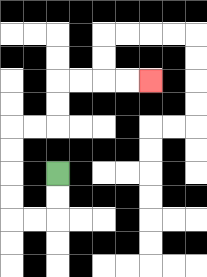{'start': '[2, 7]', 'end': '[6, 3]', 'path_directions': 'D,D,L,L,U,U,U,U,R,R,U,U,R,R,R,R', 'path_coordinates': '[[2, 7], [2, 8], [2, 9], [1, 9], [0, 9], [0, 8], [0, 7], [0, 6], [0, 5], [1, 5], [2, 5], [2, 4], [2, 3], [3, 3], [4, 3], [5, 3], [6, 3]]'}